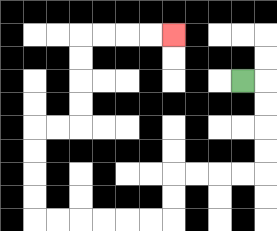{'start': '[10, 3]', 'end': '[7, 1]', 'path_directions': 'R,D,D,D,D,L,L,L,L,D,D,L,L,L,L,L,L,U,U,U,U,R,R,U,U,U,U,R,R,R,R', 'path_coordinates': '[[10, 3], [11, 3], [11, 4], [11, 5], [11, 6], [11, 7], [10, 7], [9, 7], [8, 7], [7, 7], [7, 8], [7, 9], [6, 9], [5, 9], [4, 9], [3, 9], [2, 9], [1, 9], [1, 8], [1, 7], [1, 6], [1, 5], [2, 5], [3, 5], [3, 4], [3, 3], [3, 2], [3, 1], [4, 1], [5, 1], [6, 1], [7, 1]]'}